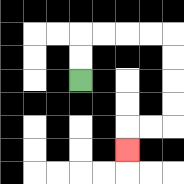{'start': '[3, 3]', 'end': '[5, 6]', 'path_directions': 'U,U,R,R,R,R,D,D,D,D,L,L,D', 'path_coordinates': '[[3, 3], [3, 2], [3, 1], [4, 1], [5, 1], [6, 1], [7, 1], [7, 2], [7, 3], [7, 4], [7, 5], [6, 5], [5, 5], [5, 6]]'}